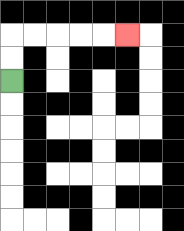{'start': '[0, 3]', 'end': '[5, 1]', 'path_directions': 'U,U,R,R,R,R,R', 'path_coordinates': '[[0, 3], [0, 2], [0, 1], [1, 1], [2, 1], [3, 1], [4, 1], [5, 1]]'}